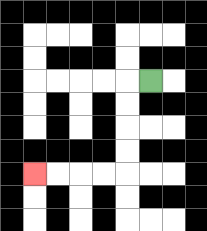{'start': '[6, 3]', 'end': '[1, 7]', 'path_directions': 'L,D,D,D,D,L,L,L,L', 'path_coordinates': '[[6, 3], [5, 3], [5, 4], [5, 5], [5, 6], [5, 7], [4, 7], [3, 7], [2, 7], [1, 7]]'}